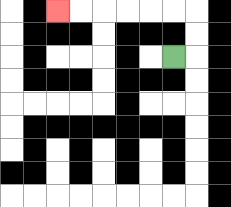{'start': '[7, 2]', 'end': '[2, 0]', 'path_directions': 'R,U,U,L,L,L,L,L,L', 'path_coordinates': '[[7, 2], [8, 2], [8, 1], [8, 0], [7, 0], [6, 0], [5, 0], [4, 0], [3, 0], [2, 0]]'}